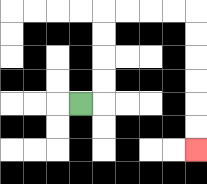{'start': '[3, 4]', 'end': '[8, 6]', 'path_directions': 'R,U,U,U,U,R,R,R,R,D,D,D,D,D,D', 'path_coordinates': '[[3, 4], [4, 4], [4, 3], [4, 2], [4, 1], [4, 0], [5, 0], [6, 0], [7, 0], [8, 0], [8, 1], [8, 2], [8, 3], [8, 4], [8, 5], [8, 6]]'}